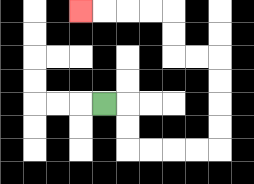{'start': '[4, 4]', 'end': '[3, 0]', 'path_directions': 'R,D,D,R,R,R,R,U,U,U,U,L,L,U,U,L,L,L,L', 'path_coordinates': '[[4, 4], [5, 4], [5, 5], [5, 6], [6, 6], [7, 6], [8, 6], [9, 6], [9, 5], [9, 4], [9, 3], [9, 2], [8, 2], [7, 2], [7, 1], [7, 0], [6, 0], [5, 0], [4, 0], [3, 0]]'}